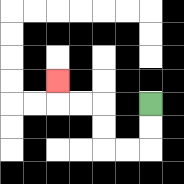{'start': '[6, 4]', 'end': '[2, 3]', 'path_directions': 'D,D,L,L,U,U,L,L,U', 'path_coordinates': '[[6, 4], [6, 5], [6, 6], [5, 6], [4, 6], [4, 5], [4, 4], [3, 4], [2, 4], [2, 3]]'}